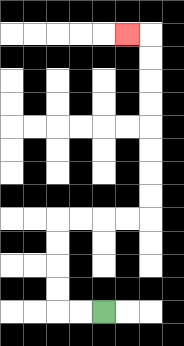{'start': '[4, 13]', 'end': '[5, 1]', 'path_directions': 'L,L,U,U,U,U,R,R,R,R,U,U,U,U,U,U,U,U,L', 'path_coordinates': '[[4, 13], [3, 13], [2, 13], [2, 12], [2, 11], [2, 10], [2, 9], [3, 9], [4, 9], [5, 9], [6, 9], [6, 8], [6, 7], [6, 6], [6, 5], [6, 4], [6, 3], [6, 2], [6, 1], [5, 1]]'}